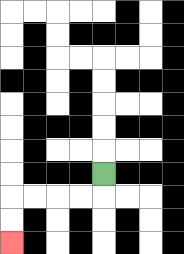{'start': '[4, 7]', 'end': '[0, 10]', 'path_directions': 'D,L,L,L,L,D,D', 'path_coordinates': '[[4, 7], [4, 8], [3, 8], [2, 8], [1, 8], [0, 8], [0, 9], [0, 10]]'}